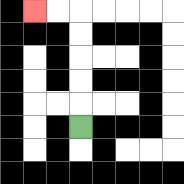{'start': '[3, 5]', 'end': '[1, 0]', 'path_directions': 'U,U,U,U,U,L,L', 'path_coordinates': '[[3, 5], [3, 4], [3, 3], [3, 2], [3, 1], [3, 0], [2, 0], [1, 0]]'}